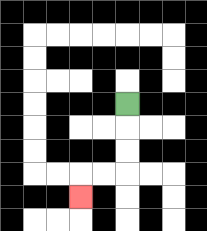{'start': '[5, 4]', 'end': '[3, 8]', 'path_directions': 'D,D,D,L,L,D', 'path_coordinates': '[[5, 4], [5, 5], [5, 6], [5, 7], [4, 7], [3, 7], [3, 8]]'}